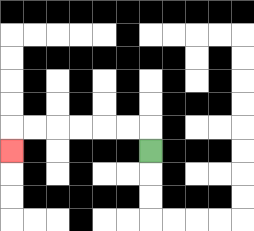{'start': '[6, 6]', 'end': '[0, 6]', 'path_directions': 'U,L,L,L,L,L,L,D', 'path_coordinates': '[[6, 6], [6, 5], [5, 5], [4, 5], [3, 5], [2, 5], [1, 5], [0, 5], [0, 6]]'}